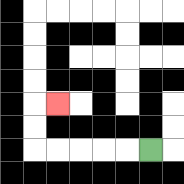{'start': '[6, 6]', 'end': '[2, 4]', 'path_directions': 'L,L,L,L,L,U,U,R', 'path_coordinates': '[[6, 6], [5, 6], [4, 6], [3, 6], [2, 6], [1, 6], [1, 5], [1, 4], [2, 4]]'}